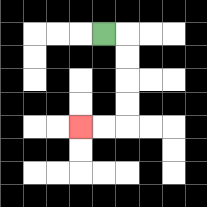{'start': '[4, 1]', 'end': '[3, 5]', 'path_directions': 'R,D,D,D,D,L,L', 'path_coordinates': '[[4, 1], [5, 1], [5, 2], [5, 3], [5, 4], [5, 5], [4, 5], [3, 5]]'}